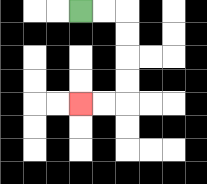{'start': '[3, 0]', 'end': '[3, 4]', 'path_directions': 'R,R,D,D,D,D,L,L', 'path_coordinates': '[[3, 0], [4, 0], [5, 0], [5, 1], [5, 2], [5, 3], [5, 4], [4, 4], [3, 4]]'}